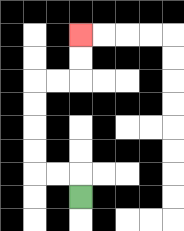{'start': '[3, 8]', 'end': '[3, 1]', 'path_directions': 'U,L,L,U,U,U,U,R,R,U,U', 'path_coordinates': '[[3, 8], [3, 7], [2, 7], [1, 7], [1, 6], [1, 5], [1, 4], [1, 3], [2, 3], [3, 3], [3, 2], [3, 1]]'}